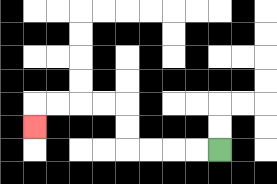{'start': '[9, 6]', 'end': '[1, 5]', 'path_directions': 'L,L,L,L,U,U,L,L,L,L,D', 'path_coordinates': '[[9, 6], [8, 6], [7, 6], [6, 6], [5, 6], [5, 5], [5, 4], [4, 4], [3, 4], [2, 4], [1, 4], [1, 5]]'}